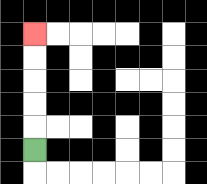{'start': '[1, 6]', 'end': '[1, 1]', 'path_directions': 'U,U,U,U,U', 'path_coordinates': '[[1, 6], [1, 5], [1, 4], [1, 3], [1, 2], [1, 1]]'}